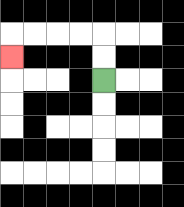{'start': '[4, 3]', 'end': '[0, 2]', 'path_directions': 'U,U,L,L,L,L,D', 'path_coordinates': '[[4, 3], [4, 2], [4, 1], [3, 1], [2, 1], [1, 1], [0, 1], [0, 2]]'}